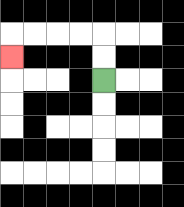{'start': '[4, 3]', 'end': '[0, 2]', 'path_directions': 'U,U,L,L,L,L,D', 'path_coordinates': '[[4, 3], [4, 2], [4, 1], [3, 1], [2, 1], [1, 1], [0, 1], [0, 2]]'}